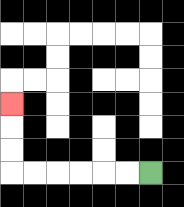{'start': '[6, 7]', 'end': '[0, 4]', 'path_directions': 'L,L,L,L,L,L,U,U,U', 'path_coordinates': '[[6, 7], [5, 7], [4, 7], [3, 7], [2, 7], [1, 7], [0, 7], [0, 6], [0, 5], [0, 4]]'}